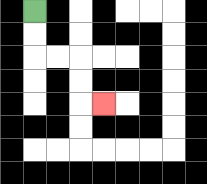{'start': '[1, 0]', 'end': '[4, 4]', 'path_directions': 'D,D,R,R,D,D,R', 'path_coordinates': '[[1, 0], [1, 1], [1, 2], [2, 2], [3, 2], [3, 3], [3, 4], [4, 4]]'}